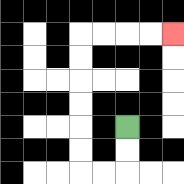{'start': '[5, 5]', 'end': '[7, 1]', 'path_directions': 'D,D,L,L,U,U,U,U,U,U,R,R,R,R', 'path_coordinates': '[[5, 5], [5, 6], [5, 7], [4, 7], [3, 7], [3, 6], [3, 5], [3, 4], [3, 3], [3, 2], [3, 1], [4, 1], [5, 1], [6, 1], [7, 1]]'}